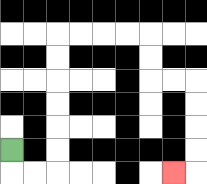{'start': '[0, 6]', 'end': '[7, 7]', 'path_directions': 'D,R,R,U,U,U,U,U,U,R,R,R,R,D,D,R,R,D,D,D,D,L', 'path_coordinates': '[[0, 6], [0, 7], [1, 7], [2, 7], [2, 6], [2, 5], [2, 4], [2, 3], [2, 2], [2, 1], [3, 1], [4, 1], [5, 1], [6, 1], [6, 2], [6, 3], [7, 3], [8, 3], [8, 4], [8, 5], [8, 6], [8, 7], [7, 7]]'}